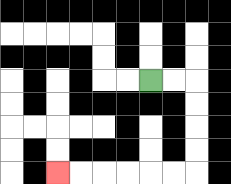{'start': '[6, 3]', 'end': '[2, 7]', 'path_directions': 'R,R,D,D,D,D,L,L,L,L,L,L', 'path_coordinates': '[[6, 3], [7, 3], [8, 3], [8, 4], [8, 5], [8, 6], [8, 7], [7, 7], [6, 7], [5, 7], [4, 7], [3, 7], [2, 7]]'}